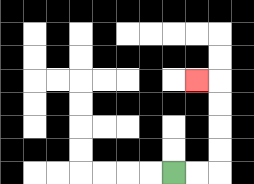{'start': '[7, 7]', 'end': '[8, 3]', 'path_directions': 'R,R,U,U,U,U,L', 'path_coordinates': '[[7, 7], [8, 7], [9, 7], [9, 6], [9, 5], [9, 4], [9, 3], [8, 3]]'}